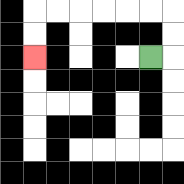{'start': '[6, 2]', 'end': '[1, 2]', 'path_directions': 'R,U,U,L,L,L,L,L,L,D,D', 'path_coordinates': '[[6, 2], [7, 2], [7, 1], [7, 0], [6, 0], [5, 0], [4, 0], [3, 0], [2, 0], [1, 0], [1, 1], [1, 2]]'}